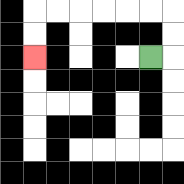{'start': '[6, 2]', 'end': '[1, 2]', 'path_directions': 'R,U,U,L,L,L,L,L,L,D,D', 'path_coordinates': '[[6, 2], [7, 2], [7, 1], [7, 0], [6, 0], [5, 0], [4, 0], [3, 0], [2, 0], [1, 0], [1, 1], [1, 2]]'}